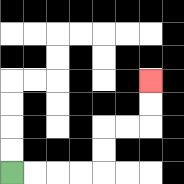{'start': '[0, 7]', 'end': '[6, 3]', 'path_directions': 'R,R,R,R,U,U,R,R,U,U', 'path_coordinates': '[[0, 7], [1, 7], [2, 7], [3, 7], [4, 7], [4, 6], [4, 5], [5, 5], [6, 5], [6, 4], [6, 3]]'}